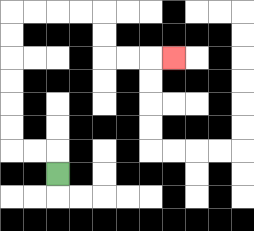{'start': '[2, 7]', 'end': '[7, 2]', 'path_directions': 'U,L,L,U,U,U,U,U,U,R,R,R,R,D,D,R,R,R', 'path_coordinates': '[[2, 7], [2, 6], [1, 6], [0, 6], [0, 5], [0, 4], [0, 3], [0, 2], [0, 1], [0, 0], [1, 0], [2, 0], [3, 0], [4, 0], [4, 1], [4, 2], [5, 2], [6, 2], [7, 2]]'}